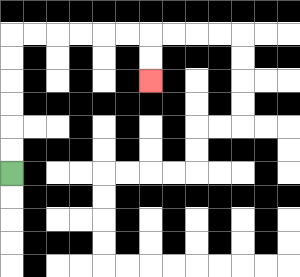{'start': '[0, 7]', 'end': '[6, 3]', 'path_directions': 'U,U,U,U,U,U,R,R,R,R,R,R,D,D', 'path_coordinates': '[[0, 7], [0, 6], [0, 5], [0, 4], [0, 3], [0, 2], [0, 1], [1, 1], [2, 1], [3, 1], [4, 1], [5, 1], [6, 1], [6, 2], [6, 3]]'}